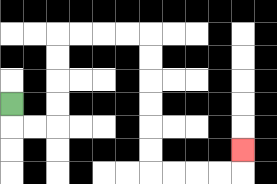{'start': '[0, 4]', 'end': '[10, 6]', 'path_directions': 'D,R,R,U,U,U,U,R,R,R,R,D,D,D,D,D,D,R,R,R,R,U', 'path_coordinates': '[[0, 4], [0, 5], [1, 5], [2, 5], [2, 4], [2, 3], [2, 2], [2, 1], [3, 1], [4, 1], [5, 1], [6, 1], [6, 2], [6, 3], [6, 4], [6, 5], [6, 6], [6, 7], [7, 7], [8, 7], [9, 7], [10, 7], [10, 6]]'}